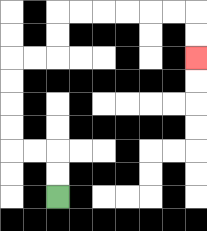{'start': '[2, 8]', 'end': '[8, 2]', 'path_directions': 'U,U,L,L,U,U,U,U,R,R,U,U,R,R,R,R,R,R,D,D', 'path_coordinates': '[[2, 8], [2, 7], [2, 6], [1, 6], [0, 6], [0, 5], [0, 4], [0, 3], [0, 2], [1, 2], [2, 2], [2, 1], [2, 0], [3, 0], [4, 0], [5, 0], [6, 0], [7, 0], [8, 0], [8, 1], [8, 2]]'}